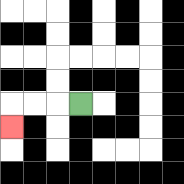{'start': '[3, 4]', 'end': '[0, 5]', 'path_directions': 'L,L,L,D', 'path_coordinates': '[[3, 4], [2, 4], [1, 4], [0, 4], [0, 5]]'}